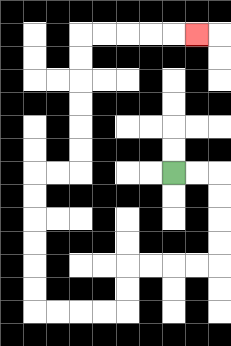{'start': '[7, 7]', 'end': '[8, 1]', 'path_directions': 'R,R,D,D,D,D,L,L,L,L,D,D,L,L,L,L,U,U,U,U,U,U,R,R,U,U,U,U,U,U,R,R,R,R,R', 'path_coordinates': '[[7, 7], [8, 7], [9, 7], [9, 8], [9, 9], [9, 10], [9, 11], [8, 11], [7, 11], [6, 11], [5, 11], [5, 12], [5, 13], [4, 13], [3, 13], [2, 13], [1, 13], [1, 12], [1, 11], [1, 10], [1, 9], [1, 8], [1, 7], [2, 7], [3, 7], [3, 6], [3, 5], [3, 4], [3, 3], [3, 2], [3, 1], [4, 1], [5, 1], [6, 1], [7, 1], [8, 1]]'}